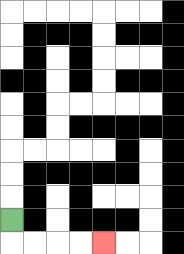{'start': '[0, 9]', 'end': '[4, 10]', 'path_directions': 'D,R,R,R,R', 'path_coordinates': '[[0, 9], [0, 10], [1, 10], [2, 10], [3, 10], [4, 10]]'}